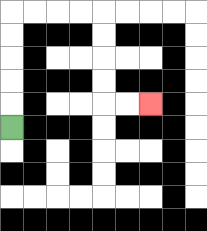{'start': '[0, 5]', 'end': '[6, 4]', 'path_directions': 'U,U,U,U,U,R,R,R,R,D,D,D,D,R,R', 'path_coordinates': '[[0, 5], [0, 4], [0, 3], [0, 2], [0, 1], [0, 0], [1, 0], [2, 0], [3, 0], [4, 0], [4, 1], [4, 2], [4, 3], [4, 4], [5, 4], [6, 4]]'}